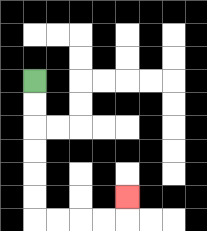{'start': '[1, 3]', 'end': '[5, 8]', 'path_directions': 'D,D,D,D,D,D,R,R,R,R,U', 'path_coordinates': '[[1, 3], [1, 4], [1, 5], [1, 6], [1, 7], [1, 8], [1, 9], [2, 9], [3, 9], [4, 9], [5, 9], [5, 8]]'}